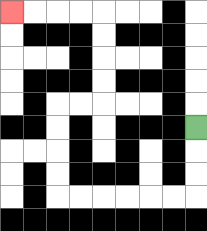{'start': '[8, 5]', 'end': '[0, 0]', 'path_directions': 'D,D,D,L,L,L,L,L,L,U,U,U,U,R,R,U,U,U,U,L,L,L,L', 'path_coordinates': '[[8, 5], [8, 6], [8, 7], [8, 8], [7, 8], [6, 8], [5, 8], [4, 8], [3, 8], [2, 8], [2, 7], [2, 6], [2, 5], [2, 4], [3, 4], [4, 4], [4, 3], [4, 2], [4, 1], [4, 0], [3, 0], [2, 0], [1, 0], [0, 0]]'}